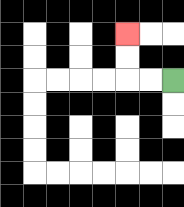{'start': '[7, 3]', 'end': '[5, 1]', 'path_directions': 'L,L,U,U', 'path_coordinates': '[[7, 3], [6, 3], [5, 3], [5, 2], [5, 1]]'}